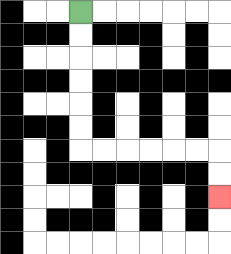{'start': '[3, 0]', 'end': '[9, 8]', 'path_directions': 'D,D,D,D,D,D,R,R,R,R,R,R,D,D', 'path_coordinates': '[[3, 0], [3, 1], [3, 2], [3, 3], [3, 4], [3, 5], [3, 6], [4, 6], [5, 6], [6, 6], [7, 6], [8, 6], [9, 6], [9, 7], [9, 8]]'}